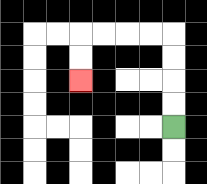{'start': '[7, 5]', 'end': '[3, 3]', 'path_directions': 'U,U,U,U,L,L,L,L,D,D', 'path_coordinates': '[[7, 5], [7, 4], [7, 3], [7, 2], [7, 1], [6, 1], [5, 1], [4, 1], [3, 1], [3, 2], [3, 3]]'}